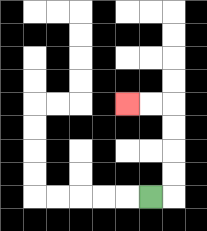{'start': '[6, 8]', 'end': '[5, 4]', 'path_directions': 'R,U,U,U,U,L,L', 'path_coordinates': '[[6, 8], [7, 8], [7, 7], [7, 6], [7, 5], [7, 4], [6, 4], [5, 4]]'}